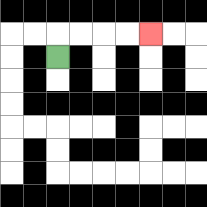{'start': '[2, 2]', 'end': '[6, 1]', 'path_directions': 'U,R,R,R,R', 'path_coordinates': '[[2, 2], [2, 1], [3, 1], [4, 1], [5, 1], [6, 1]]'}